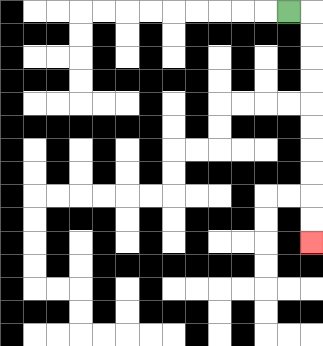{'start': '[12, 0]', 'end': '[13, 10]', 'path_directions': 'R,D,D,D,D,D,D,D,D,D,D', 'path_coordinates': '[[12, 0], [13, 0], [13, 1], [13, 2], [13, 3], [13, 4], [13, 5], [13, 6], [13, 7], [13, 8], [13, 9], [13, 10]]'}